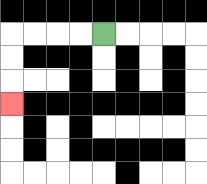{'start': '[4, 1]', 'end': '[0, 4]', 'path_directions': 'L,L,L,L,D,D,D', 'path_coordinates': '[[4, 1], [3, 1], [2, 1], [1, 1], [0, 1], [0, 2], [0, 3], [0, 4]]'}